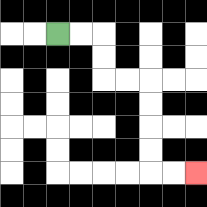{'start': '[2, 1]', 'end': '[8, 7]', 'path_directions': 'R,R,D,D,R,R,D,D,D,D,R,R', 'path_coordinates': '[[2, 1], [3, 1], [4, 1], [4, 2], [4, 3], [5, 3], [6, 3], [6, 4], [6, 5], [6, 6], [6, 7], [7, 7], [8, 7]]'}